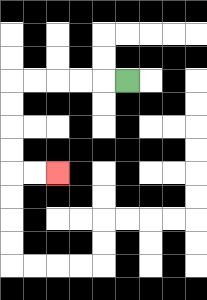{'start': '[5, 3]', 'end': '[2, 7]', 'path_directions': 'L,L,L,L,L,D,D,D,D,R,R', 'path_coordinates': '[[5, 3], [4, 3], [3, 3], [2, 3], [1, 3], [0, 3], [0, 4], [0, 5], [0, 6], [0, 7], [1, 7], [2, 7]]'}